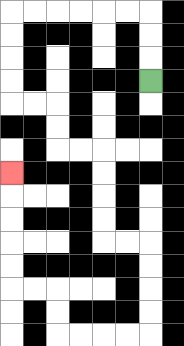{'start': '[6, 3]', 'end': '[0, 7]', 'path_directions': 'U,U,U,L,L,L,L,L,L,D,D,D,D,R,R,D,D,R,R,D,D,D,D,R,R,D,D,D,D,L,L,L,L,U,U,L,L,U,U,U,U,U', 'path_coordinates': '[[6, 3], [6, 2], [6, 1], [6, 0], [5, 0], [4, 0], [3, 0], [2, 0], [1, 0], [0, 0], [0, 1], [0, 2], [0, 3], [0, 4], [1, 4], [2, 4], [2, 5], [2, 6], [3, 6], [4, 6], [4, 7], [4, 8], [4, 9], [4, 10], [5, 10], [6, 10], [6, 11], [6, 12], [6, 13], [6, 14], [5, 14], [4, 14], [3, 14], [2, 14], [2, 13], [2, 12], [1, 12], [0, 12], [0, 11], [0, 10], [0, 9], [0, 8], [0, 7]]'}